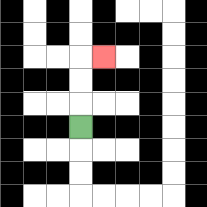{'start': '[3, 5]', 'end': '[4, 2]', 'path_directions': 'U,U,U,R', 'path_coordinates': '[[3, 5], [3, 4], [3, 3], [3, 2], [4, 2]]'}